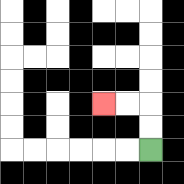{'start': '[6, 6]', 'end': '[4, 4]', 'path_directions': 'U,U,L,L', 'path_coordinates': '[[6, 6], [6, 5], [6, 4], [5, 4], [4, 4]]'}